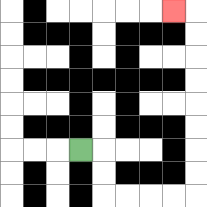{'start': '[3, 6]', 'end': '[7, 0]', 'path_directions': 'R,D,D,R,R,R,R,U,U,U,U,U,U,U,U,L', 'path_coordinates': '[[3, 6], [4, 6], [4, 7], [4, 8], [5, 8], [6, 8], [7, 8], [8, 8], [8, 7], [8, 6], [8, 5], [8, 4], [8, 3], [8, 2], [8, 1], [8, 0], [7, 0]]'}